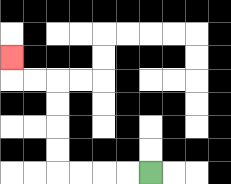{'start': '[6, 7]', 'end': '[0, 2]', 'path_directions': 'L,L,L,L,U,U,U,U,L,L,U', 'path_coordinates': '[[6, 7], [5, 7], [4, 7], [3, 7], [2, 7], [2, 6], [2, 5], [2, 4], [2, 3], [1, 3], [0, 3], [0, 2]]'}